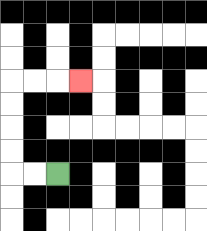{'start': '[2, 7]', 'end': '[3, 3]', 'path_directions': 'L,L,U,U,U,U,R,R,R', 'path_coordinates': '[[2, 7], [1, 7], [0, 7], [0, 6], [0, 5], [0, 4], [0, 3], [1, 3], [2, 3], [3, 3]]'}